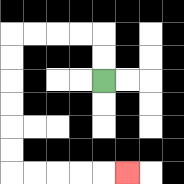{'start': '[4, 3]', 'end': '[5, 7]', 'path_directions': 'U,U,L,L,L,L,D,D,D,D,D,D,R,R,R,R,R', 'path_coordinates': '[[4, 3], [4, 2], [4, 1], [3, 1], [2, 1], [1, 1], [0, 1], [0, 2], [0, 3], [0, 4], [0, 5], [0, 6], [0, 7], [1, 7], [2, 7], [3, 7], [4, 7], [5, 7]]'}